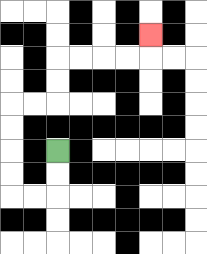{'start': '[2, 6]', 'end': '[6, 1]', 'path_directions': 'D,D,L,L,U,U,U,U,R,R,U,U,R,R,R,R,U', 'path_coordinates': '[[2, 6], [2, 7], [2, 8], [1, 8], [0, 8], [0, 7], [0, 6], [0, 5], [0, 4], [1, 4], [2, 4], [2, 3], [2, 2], [3, 2], [4, 2], [5, 2], [6, 2], [6, 1]]'}